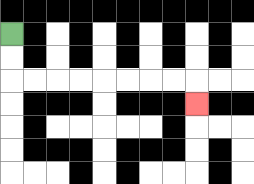{'start': '[0, 1]', 'end': '[8, 4]', 'path_directions': 'D,D,R,R,R,R,R,R,R,R,D', 'path_coordinates': '[[0, 1], [0, 2], [0, 3], [1, 3], [2, 3], [3, 3], [4, 3], [5, 3], [6, 3], [7, 3], [8, 3], [8, 4]]'}